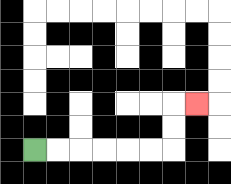{'start': '[1, 6]', 'end': '[8, 4]', 'path_directions': 'R,R,R,R,R,R,U,U,R', 'path_coordinates': '[[1, 6], [2, 6], [3, 6], [4, 6], [5, 6], [6, 6], [7, 6], [7, 5], [7, 4], [8, 4]]'}